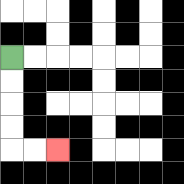{'start': '[0, 2]', 'end': '[2, 6]', 'path_directions': 'D,D,D,D,R,R', 'path_coordinates': '[[0, 2], [0, 3], [0, 4], [0, 5], [0, 6], [1, 6], [2, 6]]'}